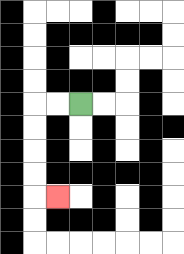{'start': '[3, 4]', 'end': '[2, 8]', 'path_directions': 'L,L,D,D,D,D,R', 'path_coordinates': '[[3, 4], [2, 4], [1, 4], [1, 5], [1, 6], [1, 7], [1, 8], [2, 8]]'}